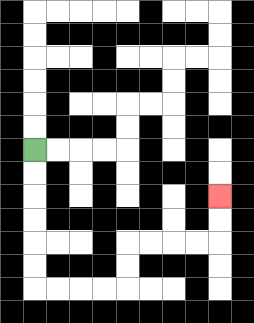{'start': '[1, 6]', 'end': '[9, 8]', 'path_directions': 'D,D,D,D,D,D,R,R,R,R,U,U,R,R,R,R,U,U', 'path_coordinates': '[[1, 6], [1, 7], [1, 8], [1, 9], [1, 10], [1, 11], [1, 12], [2, 12], [3, 12], [4, 12], [5, 12], [5, 11], [5, 10], [6, 10], [7, 10], [8, 10], [9, 10], [9, 9], [9, 8]]'}